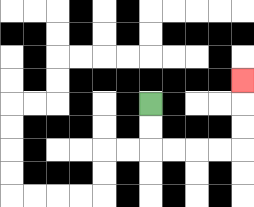{'start': '[6, 4]', 'end': '[10, 3]', 'path_directions': 'D,D,R,R,R,R,U,U,U', 'path_coordinates': '[[6, 4], [6, 5], [6, 6], [7, 6], [8, 6], [9, 6], [10, 6], [10, 5], [10, 4], [10, 3]]'}